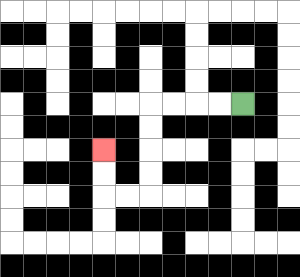{'start': '[10, 4]', 'end': '[4, 6]', 'path_directions': 'L,L,L,L,D,D,D,D,L,L,U,U', 'path_coordinates': '[[10, 4], [9, 4], [8, 4], [7, 4], [6, 4], [6, 5], [6, 6], [6, 7], [6, 8], [5, 8], [4, 8], [4, 7], [4, 6]]'}